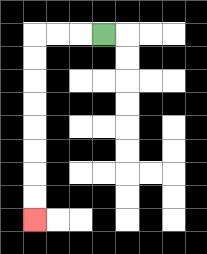{'start': '[4, 1]', 'end': '[1, 9]', 'path_directions': 'L,L,L,D,D,D,D,D,D,D,D', 'path_coordinates': '[[4, 1], [3, 1], [2, 1], [1, 1], [1, 2], [1, 3], [1, 4], [1, 5], [1, 6], [1, 7], [1, 8], [1, 9]]'}